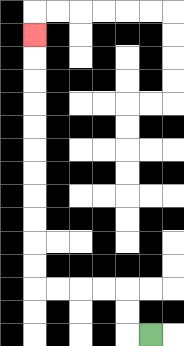{'start': '[6, 14]', 'end': '[1, 1]', 'path_directions': 'L,U,U,L,L,L,L,U,U,U,U,U,U,U,U,U,U,U', 'path_coordinates': '[[6, 14], [5, 14], [5, 13], [5, 12], [4, 12], [3, 12], [2, 12], [1, 12], [1, 11], [1, 10], [1, 9], [1, 8], [1, 7], [1, 6], [1, 5], [1, 4], [1, 3], [1, 2], [1, 1]]'}